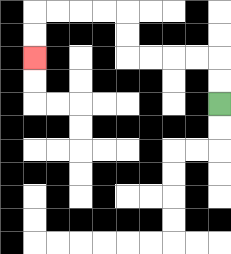{'start': '[9, 4]', 'end': '[1, 2]', 'path_directions': 'U,U,L,L,L,L,U,U,L,L,L,L,D,D', 'path_coordinates': '[[9, 4], [9, 3], [9, 2], [8, 2], [7, 2], [6, 2], [5, 2], [5, 1], [5, 0], [4, 0], [3, 0], [2, 0], [1, 0], [1, 1], [1, 2]]'}